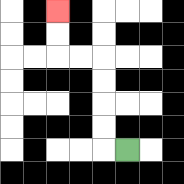{'start': '[5, 6]', 'end': '[2, 0]', 'path_directions': 'L,U,U,U,U,L,L,U,U', 'path_coordinates': '[[5, 6], [4, 6], [4, 5], [4, 4], [4, 3], [4, 2], [3, 2], [2, 2], [2, 1], [2, 0]]'}